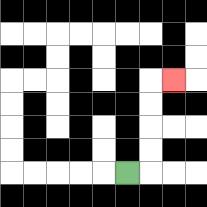{'start': '[5, 7]', 'end': '[7, 3]', 'path_directions': 'R,U,U,U,U,R', 'path_coordinates': '[[5, 7], [6, 7], [6, 6], [6, 5], [6, 4], [6, 3], [7, 3]]'}